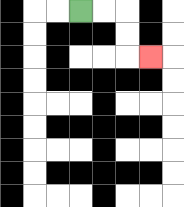{'start': '[3, 0]', 'end': '[6, 2]', 'path_directions': 'R,R,D,D,R', 'path_coordinates': '[[3, 0], [4, 0], [5, 0], [5, 1], [5, 2], [6, 2]]'}